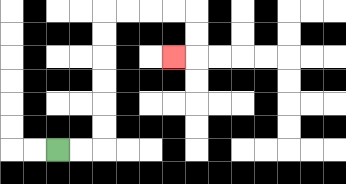{'start': '[2, 6]', 'end': '[7, 2]', 'path_directions': 'R,R,U,U,U,U,U,U,R,R,R,R,D,D,L', 'path_coordinates': '[[2, 6], [3, 6], [4, 6], [4, 5], [4, 4], [4, 3], [4, 2], [4, 1], [4, 0], [5, 0], [6, 0], [7, 0], [8, 0], [8, 1], [8, 2], [7, 2]]'}